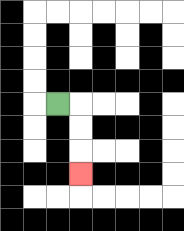{'start': '[2, 4]', 'end': '[3, 7]', 'path_directions': 'R,D,D,D', 'path_coordinates': '[[2, 4], [3, 4], [3, 5], [3, 6], [3, 7]]'}